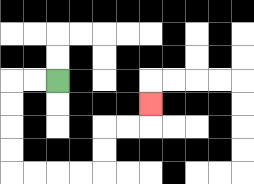{'start': '[2, 3]', 'end': '[6, 4]', 'path_directions': 'L,L,D,D,D,D,R,R,R,R,U,U,R,R,U', 'path_coordinates': '[[2, 3], [1, 3], [0, 3], [0, 4], [0, 5], [0, 6], [0, 7], [1, 7], [2, 7], [3, 7], [4, 7], [4, 6], [4, 5], [5, 5], [6, 5], [6, 4]]'}